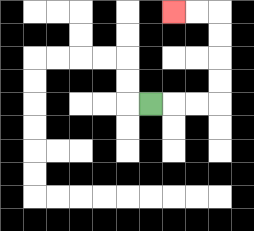{'start': '[6, 4]', 'end': '[7, 0]', 'path_directions': 'R,R,R,U,U,U,U,L,L', 'path_coordinates': '[[6, 4], [7, 4], [8, 4], [9, 4], [9, 3], [9, 2], [9, 1], [9, 0], [8, 0], [7, 0]]'}